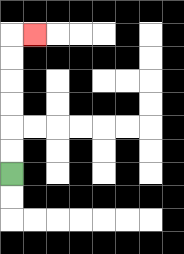{'start': '[0, 7]', 'end': '[1, 1]', 'path_directions': 'U,U,U,U,U,U,R', 'path_coordinates': '[[0, 7], [0, 6], [0, 5], [0, 4], [0, 3], [0, 2], [0, 1], [1, 1]]'}